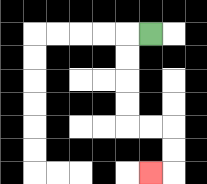{'start': '[6, 1]', 'end': '[6, 7]', 'path_directions': 'L,D,D,D,D,R,R,D,D,L', 'path_coordinates': '[[6, 1], [5, 1], [5, 2], [5, 3], [5, 4], [5, 5], [6, 5], [7, 5], [7, 6], [7, 7], [6, 7]]'}